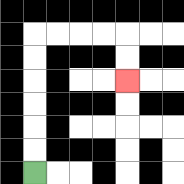{'start': '[1, 7]', 'end': '[5, 3]', 'path_directions': 'U,U,U,U,U,U,R,R,R,R,D,D', 'path_coordinates': '[[1, 7], [1, 6], [1, 5], [1, 4], [1, 3], [1, 2], [1, 1], [2, 1], [3, 1], [4, 1], [5, 1], [5, 2], [5, 3]]'}